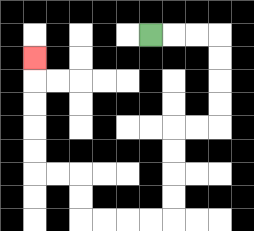{'start': '[6, 1]', 'end': '[1, 2]', 'path_directions': 'R,R,R,D,D,D,D,L,L,D,D,D,D,L,L,L,L,U,U,L,L,U,U,U,U,U', 'path_coordinates': '[[6, 1], [7, 1], [8, 1], [9, 1], [9, 2], [9, 3], [9, 4], [9, 5], [8, 5], [7, 5], [7, 6], [7, 7], [7, 8], [7, 9], [6, 9], [5, 9], [4, 9], [3, 9], [3, 8], [3, 7], [2, 7], [1, 7], [1, 6], [1, 5], [1, 4], [1, 3], [1, 2]]'}